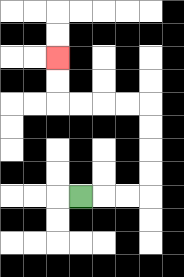{'start': '[3, 8]', 'end': '[2, 2]', 'path_directions': 'R,R,R,U,U,U,U,L,L,L,L,U,U', 'path_coordinates': '[[3, 8], [4, 8], [5, 8], [6, 8], [6, 7], [6, 6], [6, 5], [6, 4], [5, 4], [4, 4], [3, 4], [2, 4], [2, 3], [2, 2]]'}